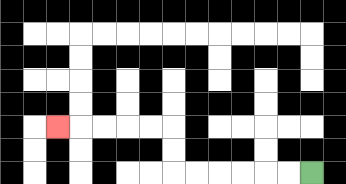{'start': '[13, 7]', 'end': '[2, 5]', 'path_directions': 'L,L,L,L,L,L,U,U,L,L,L,L,L', 'path_coordinates': '[[13, 7], [12, 7], [11, 7], [10, 7], [9, 7], [8, 7], [7, 7], [7, 6], [7, 5], [6, 5], [5, 5], [4, 5], [3, 5], [2, 5]]'}